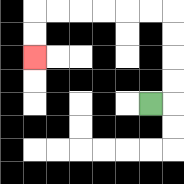{'start': '[6, 4]', 'end': '[1, 2]', 'path_directions': 'R,U,U,U,U,L,L,L,L,L,L,D,D', 'path_coordinates': '[[6, 4], [7, 4], [7, 3], [7, 2], [7, 1], [7, 0], [6, 0], [5, 0], [4, 0], [3, 0], [2, 0], [1, 0], [1, 1], [1, 2]]'}